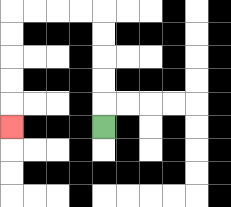{'start': '[4, 5]', 'end': '[0, 5]', 'path_directions': 'U,U,U,U,U,L,L,L,L,D,D,D,D,D', 'path_coordinates': '[[4, 5], [4, 4], [4, 3], [4, 2], [4, 1], [4, 0], [3, 0], [2, 0], [1, 0], [0, 0], [0, 1], [0, 2], [0, 3], [0, 4], [0, 5]]'}